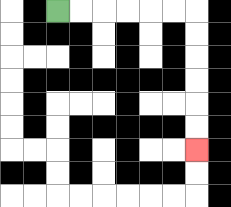{'start': '[2, 0]', 'end': '[8, 6]', 'path_directions': 'R,R,R,R,R,R,D,D,D,D,D,D', 'path_coordinates': '[[2, 0], [3, 0], [4, 0], [5, 0], [6, 0], [7, 0], [8, 0], [8, 1], [8, 2], [8, 3], [8, 4], [8, 5], [8, 6]]'}